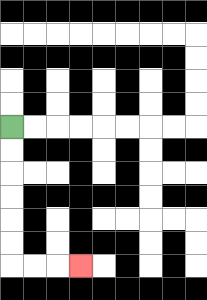{'start': '[0, 5]', 'end': '[3, 11]', 'path_directions': 'D,D,D,D,D,D,R,R,R', 'path_coordinates': '[[0, 5], [0, 6], [0, 7], [0, 8], [0, 9], [0, 10], [0, 11], [1, 11], [2, 11], [3, 11]]'}